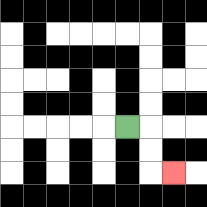{'start': '[5, 5]', 'end': '[7, 7]', 'path_directions': 'R,D,D,R', 'path_coordinates': '[[5, 5], [6, 5], [6, 6], [6, 7], [7, 7]]'}